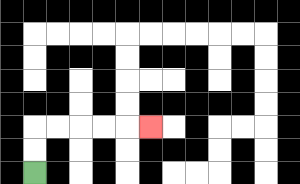{'start': '[1, 7]', 'end': '[6, 5]', 'path_directions': 'U,U,R,R,R,R,R', 'path_coordinates': '[[1, 7], [1, 6], [1, 5], [2, 5], [3, 5], [4, 5], [5, 5], [6, 5]]'}